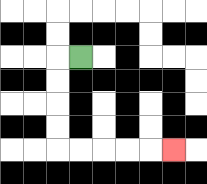{'start': '[3, 2]', 'end': '[7, 6]', 'path_directions': 'L,D,D,D,D,R,R,R,R,R', 'path_coordinates': '[[3, 2], [2, 2], [2, 3], [2, 4], [2, 5], [2, 6], [3, 6], [4, 6], [5, 6], [6, 6], [7, 6]]'}